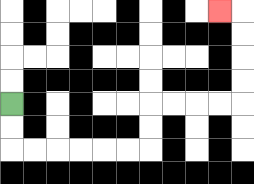{'start': '[0, 4]', 'end': '[9, 0]', 'path_directions': 'D,D,R,R,R,R,R,R,U,U,R,R,R,R,U,U,U,U,L', 'path_coordinates': '[[0, 4], [0, 5], [0, 6], [1, 6], [2, 6], [3, 6], [4, 6], [5, 6], [6, 6], [6, 5], [6, 4], [7, 4], [8, 4], [9, 4], [10, 4], [10, 3], [10, 2], [10, 1], [10, 0], [9, 0]]'}